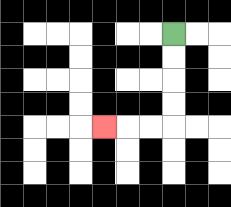{'start': '[7, 1]', 'end': '[4, 5]', 'path_directions': 'D,D,D,D,L,L,L', 'path_coordinates': '[[7, 1], [7, 2], [7, 3], [7, 4], [7, 5], [6, 5], [5, 5], [4, 5]]'}